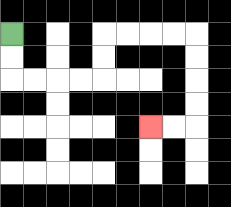{'start': '[0, 1]', 'end': '[6, 5]', 'path_directions': 'D,D,R,R,R,R,U,U,R,R,R,R,D,D,D,D,L,L', 'path_coordinates': '[[0, 1], [0, 2], [0, 3], [1, 3], [2, 3], [3, 3], [4, 3], [4, 2], [4, 1], [5, 1], [6, 1], [7, 1], [8, 1], [8, 2], [8, 3], [8, 4], [8, 5], [7, 5], [6, 5]]'}